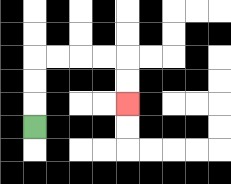{'start': '[1, 5]', 'end': '[5, 4]', 'path_directions': 'U,U,U,R,R,R,R,D,D', 'path_coordinates': '[[1, 5], [1, 4], [1, 3], [1, 2], [2, 2], [3, 2], [4, 2], [5, 2], [5, 3], [5, 4]]'}